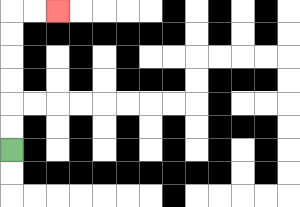{'start': '[0, 6]', 'end': '[2, 0]', 'path_directions': 'U,U,U,U,U,U,R,R', 'path_coordinates': '[[0, 6], [0, 5], [0, 4], [0, 3], [0, 2], [0, 1], [0, 0], [1, 0], [2, 0]]'}